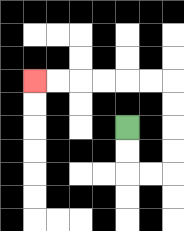{'start': '[5, 5]', 'end': '[1, 3]', 'path_directions': 'D,D,R,R,U,U,U,U,L,L,L,L,L,L', 'path_coordinates': '[[5, 5], [5, 6], [5, 7], [6, 7], [7, 7], [7, 6], [7, 5], [7, 4], [7, 3], [6, 3], [5, 3], [4, 3], [3, 3], [2, 3], [1, 3]]'}